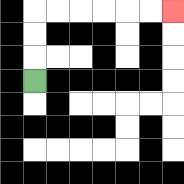{'start': '[1, 3]', 'end': '[7, 0]', 'path_directions': 'U,U,U,R,R,R,R,R,R', 'path_coordinates': '[[1, 3], [1, 2], [1, 1], [1, 0], [2, 0], [3, 0], [4, 0], [5, 0], [6, 0], [7, 0]]'}